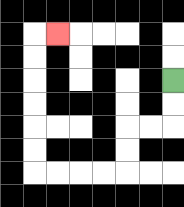{'start': '[7, 3]', 'end': '[2, 1]', 'path_directions': 'D,D,L,L,D,D,L,L,L,L,U,U,U,U,U,U,R', 'path_coordinates': '[[7, 3], [7, 4], [7, 5], [6, 5], [5, 5], [5, 6], [5, 7], [4, 7], [3, 7], [2, 7], [1, 7], [1, 6], [1, 5], [1, 4], [1, 3], [1, 2], [1, 1], [2, 1]]'}